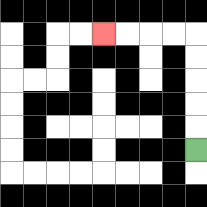{'start': '[8, 6]', 'end': '[4, 1]', 'path_directions': 'U,U,U,U,U,L,L,L,L', 'path_coordinates': '[[8, 6], [8, 5], [8, 4], [8, 3], [8, 2], [8, 1], [7, 1], [6, 1], [5, 1], [4, 1]]'}